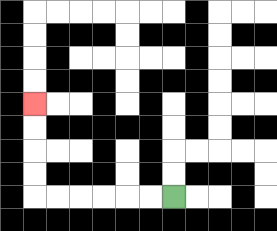{'start': '[7, 8]', 'end': '[1, 4]', 'path_directions': 'L,L,L,L,L,L,U,U,U,U', 'path_coordinates': '[[7, 8], [6, 8], [5, 8], [4, 8], [3, 8], [2, 8], [1, 8], [1, 7], [1, 6], [1, 5], [1, 4]]'}